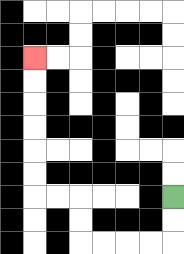{'start': '[7, 8]', 'end': '[1, 2]', 'path_directions': 'D,D,L,L,L,L,U,U,L,L,U,U,U,U,U,U', 'path_coordinates': '[[7, 8], [7, 9], [7, 10], [6, 10], [5, 10], [4, 10], [3, 10], [3, 9], [3, 8], [2, 8], [1, 8], [1, 7], [1, 6], [1, 5], [1, 4], [1, 3], [1, 2]]'}